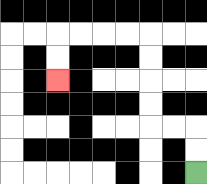{'start': '[8, 7]', 'end': '[2, 3]', 'path_directions': 'U,U,L,L,U,U,U,U,L,L,L,L,D,D', 'path_coordinates': '[[8, 7], [8, 6], [8, 5], [7, 5], [6, 5], [6, 4], [6, 3], [6, 2], [6, 1], [5, 1], [4, 1], [3, 1], [2, 1], [2, 2], [2, 3]]'}